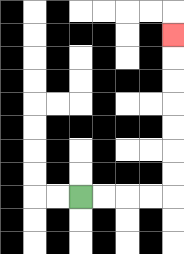{'start': '[3, 8]', 'end': '[7, 1]', 'path_directions': 'R,R,R,R,U,U,U,U,U,U,U', 'path_coordinates': '[[3, 8], [4, 8], [5, 8], [6, 8], [7, 8], [7, 7], [7, 6], [7, 5], [7, 4], [7, 3], [7, 2], [7, 1]]'}